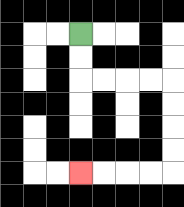{'start': '[3, 1]', 'end': '[3, 7]', 'path_directions': 'D,D,R,R,R,R,D,D,D,D,L,L,L,L', 'path_coordinates': '[[3, 1], [3, 2], [3, 3], [4, 3], [5, 3], [6, 3], [7, 3], [7, 4], [7, 5], [7, 6], [7, 7], [6, 7], [5, 7], [4, 7], [3, 7]]'}